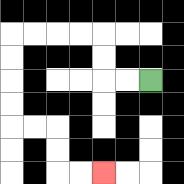{'start': '[6, 3]', 'end': '[4, 7]', 'path_directions': 'L,L,U,U,L,L,L,L,D,D,D,D,R,R,D,D,R,R', 'path_coordinates': '[[6, 3], [5, 3], [4, 3], [4, 2], [4, 1], [3, 1], [2, 1], [1, 1], [0, 1], [0, 2], [0, 3], [0, 4], [0, 5], [1, 5], [2, 5], [2, 6], [2, 7], [3, 7], [4, 7]]'}